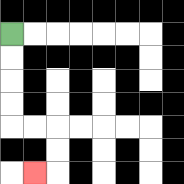{'start': '[0, 1]', 'end': '[1, 7]', 'path_directions': 'D,D,D,D,R,R,D,D,L', 'path_coordinates': '[[0, 1], [0, 2], [0, 3], [0, 4], [0, 5], [1, 5], [2, 5], [2, 6], [2, 7], [1, 7]]'}